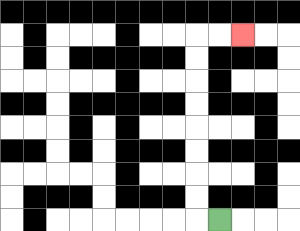{'start': '[9, 9]', 'end': '[10, 1]', 'path_directions': 'L,U,U,U,U,U,U,U,U,R,R', 'path_coordinates': '[[9, 9], [8, 9], [8, 8], [8, 7], [8, 6], [8, 5], [8, 4], [8, 3], [8, 2], [8, 1], [9, 1], [10, 1]]'}